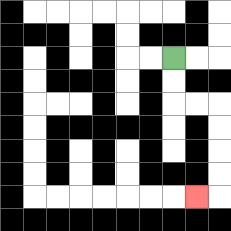{'start': '[7, 2]', 'end': '[8, 8]', 'path_directions': 'D,D,R,R,D,D,D,D,L', 'path_coordinates': '[[7, 2], [7, 3], [7, 4], [8, 4], [9, 4], [9, 5], [9, 6], [9, 7], [9, 8], [8, 8]]'}